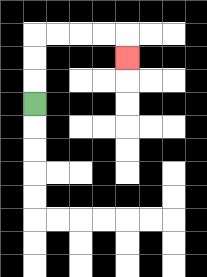{'start': '[1, 4]', 'end': '[5, 2]', 'path_directions': 'U,U,U,R,R,R,R,D', 'path_coordinates': '[[1, 4], [1, 3], [1, 2], [1, 1], [2, 1], [3, 1], [4, 1], [5, 1], [5, 2]]'}